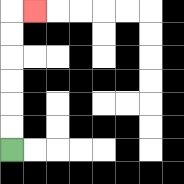{'start': '[0, 6]', 'end': '[1, 0]', 'path_directions': 'U,U,U,U,U,U,R', 'path_coordinates': '[[0, 6], [0, 5], [0, 4], [0, 3], [0, 2], [0, 1], [0, 0], [1, 0]]'}